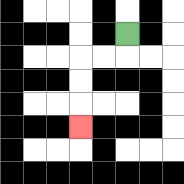{'start': '[5, 1]', 'end': '[3, 5]', 'path_directions': 'D,L,L,D,D,D', 'path_coordinates': '[[5, 1], [5, 2], [4, 2], [3, 2], [3, 3], [3, 4], [3, 5]]'}